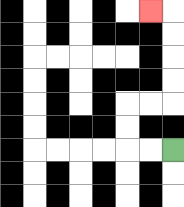{'start': '[7, 6]', 'end': '[6, 0]', 'path_directions': 'L,L,U,U,R,R,U,U,U,U,L', 'path_coordinates': '[[7, 6], [6, 6], [5, 6], [5, 5], [5, 4], [6, 4], [7, 4], [7, 3], [7, 2], [7, 1], [7, 0], [6, 0]]'}